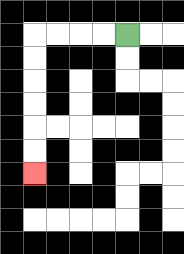{'start': '[5, 1]', 'end': '[1, 7]', 'path_directions': 'L,L,L,L,D,D,D,D,D,D', 'path_coordinates': '[[5, 1], [4, 1], [3, 1], [2, 1], [1, 1], [1, 2], [1, 3], [1, 4], [1, 5], [1, 6], [1, 7]]'}